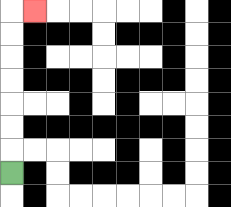{'start': '[0, 7]', 'end': '[1, 0]', 'path_directions': 'U,U,U,U,U,U,U,R', 'path_coordinates': '[[0, 7], [0, 6], [0, 5], [0, 4], [0, 3], [0, 2], [0, 1], [0, 0], [1, 0]]'}